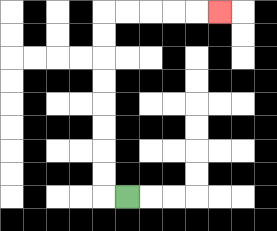{'start': '[5, 8]', 'end': '[9, 0]', 'path_directions': 'L,U,U,U,U,U,U,U,U,R,R,R,R,R', 'path_coordinates': '[[5, 8], [4, 8], [4, 7], [4, 6], [4, 5], [4, 4], [4, 3], [4, 2], [4, 1], [4, 0], [5, 0], [6, 0], [7, 0], [8, 0], [9, 0]]'}